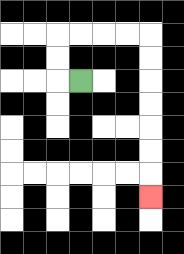{'start': '[3, 3]', 'end': '[6, 8]', 'path_directions': 'L,U,U,R,R,R,R,D,D,D,D,D,D,D', 'path_coordinates': '[[3, 3], [2, 3], [2, 2], [2, 1], [3, 1], [4, 1], [5, 1], [6, 1], [6, 2], [6, 3], [6, 4], [6, 5], [6, 6], [6, 7], [6, 8]]'}